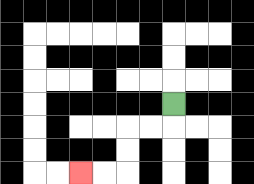{'start': '[7, 4]', 'end': '[3, 7]', 'path_directions': 'D,L,L,D,D,L,L', 'path_coordinates': '[[7, 4], [7, 5], [6, 5], [5, 5], [5, 6], [5, 7], [4, 7], [3, 7]]'}